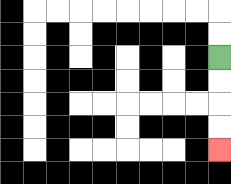{'start': '[9, 2]', 'end': '[9, 6]', 'path_directions': 'D,D,D,D', 'path_coordinates': '[[9, 2], [9, 3], [9, 4], [9, 5], [9, 6]]'}